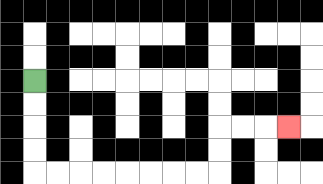{'start': '[1, 3]', 'end': '[12, 5]', 'path_directions': 'D,D,D,D,R,R,R,R,R,R,R,R,U,U,R,R,R', 'path_coordinates': '[[1, 3], [1, 4], [1, 5], [1, 6], [1, 7], [2, 7], [3, 7], [4, 7], [5, 7], [6, 7], [7, 7], [8, 7], [9, 7], [9, 6], [9, 5], [10, 5], [11, 5], [12, 5]]'}